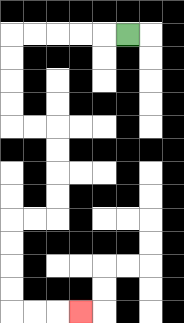{'start': '[5, 1]', 'end': '[3, 13]', 'path_directions': 'L,L,L,L,L,D,D,D,D,R,R,D,D,D,D,L,L,D,D,D,D,R,R,R', 'path_coordinates': '[[5, 1], [4, 1], [3, 1], [2, 1], [1, 1], [0, 1], [0, 2], [0, 3], [0, 4], [0, 5], [1, 5], [2, 5], [2, 6], [2, 7], [2, 8], [2, 9], [1, 9], [0, 9], [0, 10], [0, 11], [0, 12], [0, 13], [1, 13], [2, 13], [3, 13]]'}